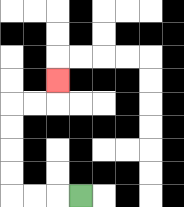{'start': '[3, 8]', 'end': '[2, 3]', 'path_directions': 'L,L,L,U,U,U,U,R,R,U', 'path_coordinates': '[[3, 8], [2, 8], [1, 8], [0, 8], [0, 7], [0, 6], [0, 5], [0, 4], [1, 4], [2, 4], [2, 3]]'}